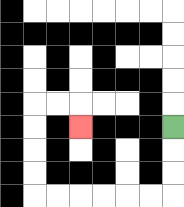{'start': '[7, 5]', 'end': '[3, 5]', 'path_directions': 'D,D,D,L,L,L,L,L,L,U,U,U,U,R,R,D', 'path_coordinates': '[[7, 5], [7, 6], [7, 7], [7, 8], [6, 8], [5, 8], [4, 8], [3, 8], [2, 8], [1, 8], [1, 7], [1, 6], [1, 5], [1, 4], [2, 4], [3, 4], [3, 5]]'}